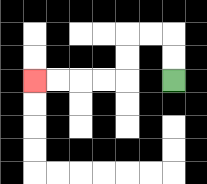{'start': '[7, 3]', 'end': '[1, 3]', 'path_directions': 'U,U,L,L,D,D,L,L,L,L', 'path_coordinates': '[[7, 3], [7, 2], [7, 1], [6, 1], [5, 1], [5, 2], [5, 3], [4, 3], [3, 3], [2, 3], [1, 3]]'}